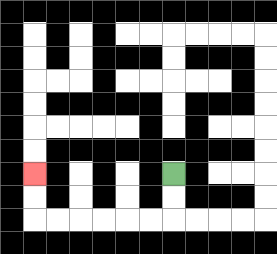{'start': '[7, 7]', 'end': '[1, 7]', 'path_directions': 'D,D,L,L,L,L,L,L,U,U', 'path_coordinates': '[[7, 7], [7, 8], [7, 9], [6, 9], [5, 9], [4, 9], [3, 9], [2, 9], [1, 9], [1, 8], [1, 7]]'}